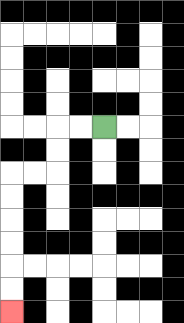{'start': '[4, 5]', 'end': '[0, 13]', 'path_directions': 'L,L,D,D,L,L,D,D,D,D,D,D', 'path_coordinates': '[[4, 5], [3, 5], [2, 5], [2, 6], [2, 7], [1, 7], [0, 7], [0, 8], [0, 9], [0, 10], [0, 11], [0, 12], [0, 13]]'}